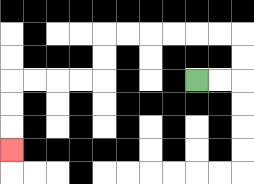{'start': '[8, 3]', 'end': '[0, 6]', 'path_directions': 'R,R,U,U,L,L,L,L,L,L,D,D,L,L,L,L,D,D,D', 'path_coordinates': '[[8, 3], [9, 3], [10, 3], [10, 2], [10, 1], [9, 1], [8, 1], [7, 1], [6, 1], [5, 1], [4, 1], [4, 2], [4, 3], [3, 3], [2, 3], [1, 3], [0, 3], [0, 4], [0, 5], [0, 6]]'}